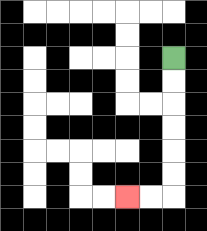{'start': '[7, 2]', 'end': '[5, 8]', 'path_directions': 'D,D,D,D,D,D,L,L', 'path_coordinates': '[[7, 2], [7, 3], [7, 4], [7, 5], [7, 6], [7, 7], [7, 8], [6, 8], [5, 8]]'}